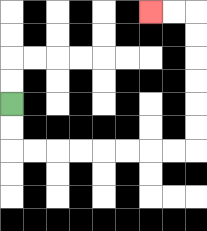{'start': '[0, 4]', 'end': '[6, 0]', 'path_directions': 'D,D,R,R,R,R,R,R,R,R,U,U,U,U,U,U,L,L', 'path_coordinates': '[[0, 4], [0, 5], [0, 6], [1, 6], [2, 6], [3, 6], [4, 6], [5, 6], [6, 6], [7, 6], [8, 6], [8, 5], [8, 4], [8, 3], [8, 2], [8, 1], [8, 0], [7, 0], [6, 0]]'}